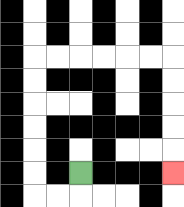{'start': '[3, 7]', 'end': '[7, 7]', 'path_directions': 'D,L,L,U,U,U,U,U,U,R,R,R,R,R,R,D,D,D,D,D', 'path_coordinates': '[[3, 7], [3, 8], [2, 8], [1, 8], [1, 7], [1, 6], [1, 5], [1, 4], [1, 3], [1, 2], [2, 2], [3, 2], [4, 2], [5, 2], [6, 2], [7, 2], [7, 3], [7, 4], [7, 5], [7, 6], [7, 7]]'}